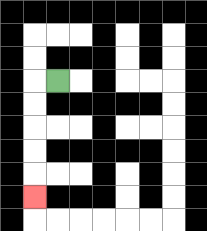{'start': '[2, 3]', 'end': '[1, 8]', 'path_directions': 'L,D,D,D,D,D', 'path_coordinates': '[[2, 3], [1, 3], [1, 4], [1, 5], [1, 6], [1, 7], [1, 8]]'}